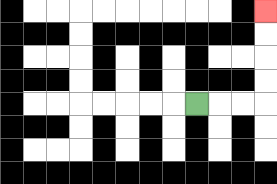{'start': '[8, 4]', 'end': '[11, 0]', 'path_directions': 'R,R,R,U,U,U,U', 'path_coordinates': '[[8, 4], [9, 4], [10, 4], [11, 4], [11, 3], [11, 2], [11, 1], [11, 0]]'}